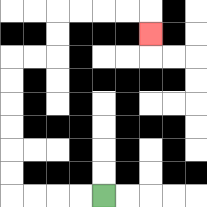{'start': '[4, 8]', 'end': '[6, 1]', 'path_directions': 'L,L,L,L,U,U,U,U,U,U,R,R,U,U,R,R,R,R,D', 'path_coordinates': '[[4, 8], [3, 8], [2, 8], [1, 8], [0, 8], [0, 7], [0, 6], [0, 5], [0, 4], [0, 3], [0, 2], [1, 2], [2, 2], [2, 1], [2, 0], [3, 0], [4, 0], [5, 0], [6, 0], [6, 1]]'}